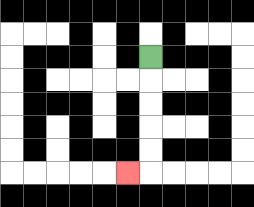{'start': '[6, 2]', 'end': '[5, 7]', 'path_directions': 'D,D,D,D,D,L', 'path_coordinates': '[[6, 2], [6, 3], [6, 4], [6, 5], [6, 6], [6, 7], [5, 7]]'}